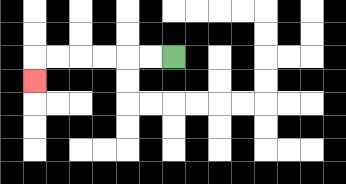{'start': '[7, 2]', 'end': '[1, 3]', 'path_directions': 'L,L,L,L,L,L,D', 'path_coordinates': '[[7, 2], [6, 2], [5, 2], [4, 2], [3, 2], [2, 2], [1, 2], [1, 3]]'}